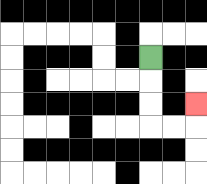{'start': '[6, 2]', 'end': '[8, 4]', 'path_directions': 'D,D,D,R,R,U', 'path_coordinates': '[[6, 2], [6, 3], [6, 4], [6, 5], [7, 5], [8, 5], [8, 4]]'}